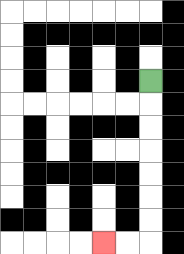{'start': '[6, 3]', 'end': '[4, 10]', 'path_directions': 'D,D,D,D,D,D,D,L,L', 'path_coordinates': '[[6, 3], [6, 4], [6, 5], [6, 6], [6, 7], [6, 8], [6, 9], [6, 10], [5, 10], [4, 10]]'}